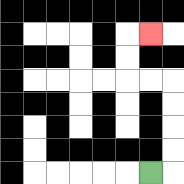{'start': '[6, 7]', 'end': '[6, 1]', 'path_directions': 'R,U,U,U,U,L,L,U,U,R', 'path_coordinates': '[[6, 7], [7, 7], [7, 6], [7, 5], [7, 4], [7, 3], [6, 3], [5, 3], [5, 2], [5, 1], [6, 1]]'}